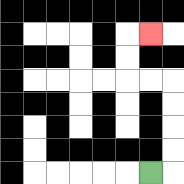{'start': '[6, 7]', 'end': '[6, 1]', 'path_directions': 'R,U,U,U,U,L,L,U,U,R', 'path_coordinates': '[[6, 7], [7, 7], [7, 6], [7, 5], [7, 4], [7, 3], [6, 3], [5, 3], [5, 2], [5, 1], [6, 1]]'}